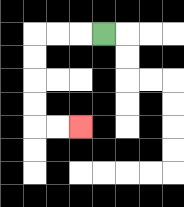{'start': '[4, 1]', 'end': '[3, 5]', 'path_directions': 'L,L,L,D,D,D,D,R,R', 'path_coordinates': '[[4, 1], [3, 1], [2, 1], [1, 1], [1, 2], [1, 3], [1, 4], [1, 5], [2, 5], [3, 5]]'}